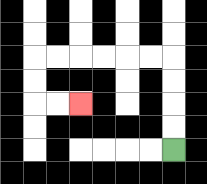{'start': '[7, 6]', 'end': '[3, 4]', 'path_directions': 'U,U,U,U,L,L,L,L,L,L,D,D,R,R', 'path_coordinates': '[[7, 6], [7, 5], [7, 4], [7, 3], [7, 2], [6, 2], [5, 2], [4, 2], [3, 2], [2, 2], [1, 2], [1, 3], [1, 4], [2, 4], [3, 4]]'}